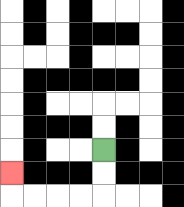{'start': '[4, 6]', 'end': '[0, 7]', 'path_directions': 'D,D,L,L,L,L,U', 'path_coordinates': '[[4, 6], [4, 7], [4, 8], [3, 8], [2, 8], [1, 8], [0, 8], [0, 7]]'}